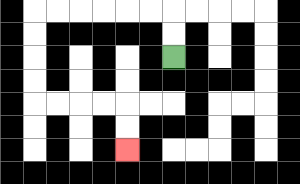{'start': '[7, 2]', 'end': '[5, 6]', 'path_directions': 'U,U,L,L,L,L,L,L,D,D,D,D,R,R,R,R,D,D', 'path_coordinates': '[[7, 2], [7, 1], [7, 0], [6, 0], [5, 0], [4, 0], [3, 0], [2, 0], [1, 0], [1, 1], [1, 2], [1, 3], [1, 4], [2, 4], [3, 4], [4, 4], [5, 4], [5, 5], [5, 6]]'}